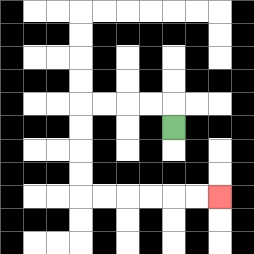{'start': '[7, 5]', 'end': '[9, 8]', 'path_directions': 'U,L,L,L,L,D,D,D,D,R,R,R,R,R,R', 'path_coordinates': '[[7, 5], [7, 4], [6, 4], [5, 4], [4, 4], [3, 4], [3, 5], [3, 6], [3, 7], [3, 8], [4, 8], [5, 8], [6, 8], [7, 8], [8, 8], [9, 8]]'}